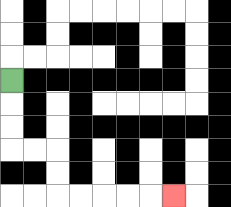{'start': '[0, 3]', 'end': '[7, 8]', 'path_directions': 'D,D,D,R,R,D,D,R,R,R,R,R', 'path_coordinates': '[[0, 3], [0, 4], [0, 5], [0, 6], [1, 6], [2, 6], [2, 7], [2, 8], [3, 8], [4, 8], [5, 8], [6, 8], [7, 8]]'}